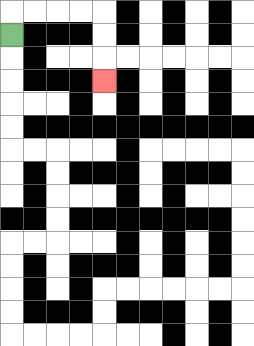{'start': '[0, 1]', 'end': '[4, 3]', 'path_directions': 'U,R,R,R,R,D,D,D', 'path_coordinates': '[[0, 1], [0, 0], [1, 0], [2, 0], [3, 0], [4, 0], [4, 1], [4, 2], [4, 3]]'}